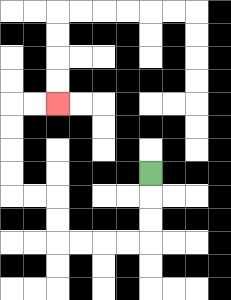{'start': '[6, 7]', 'end': '[2, 4]', 'path_directions': 'D,D,D,L,L,L,L,U,U,L,L,U,U,U,U,R,R', 'path_coordinates': '[[6, 7], [6, 8], [6, 9], [6, 10], [5, 10], [4, 10], [3, 10], [2, 10], [2, 9], [2, 8], [1, 8], [0, 8], [0, 7], [0, 6], [0, 5], [0, 4], [1, 4], [2, 4]]'}